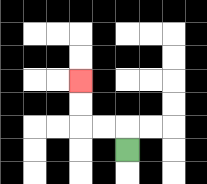{'start': '[5, 6]', 'end': '[3, 3]', 'path_directions': 'U,L,L,U,U', 'path_coordinates': '[[5, 6], [5, 5], [4, 5], [3, 5], [3, 4], [3, 3]]'}